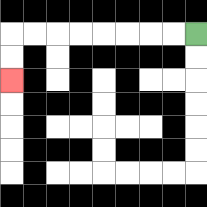{'start': '[8, 1]', 'end': '[0, 3]', 'path_directions': 'L,L,L,L,L,L,L,L,D,D', 'path_coordinates': '[[8, 1], [7, 1], [6, 1], [5, 1], [4, 1], [3, 1], [2, 1], [1, 1], [0, 1], [0, 2], [0, 3]]'}